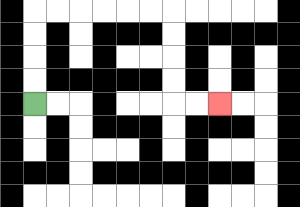{'start': '[1, 4]', 'end': '[9, 4]', 'path_directions': 'U,U,U,U,R,R,R,R,R,R,D,D,D,D,R,R', 'path_coordinates': '[[1, 4], [1, 3], [1, 2], [1, 1], [1, 0], [2, 0], [3, 0], [4, 0], [5, 0], [6, 0], [7, 0], [7, 1], [7, 2], [7, 3], [7, 4], [8, 4], [9, 4]]'}